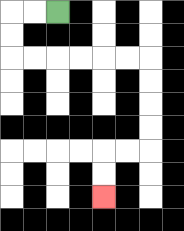{'start': '[2, 0]', 'end': '[4, 8]', 'path_directions': 'L,L,D,D,R,R,R,R,R,R,D,D,D,D,L,L,D,D', 'path_coordinates': '[[2, 0], [1, 0], [0, 0], [0, 1], [0, 2], [1, 2], [2, 2], [3, 2], [4, 2], [5, 2], [6, 2], [6, 3], [6, 4], [6, 5], [6, 6], [5, 6], [4, 6], [4, 7], [4, 8]]'}